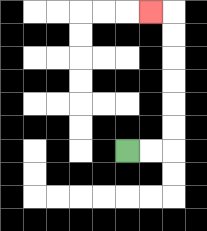{'start': '[5, 6]', 'end': '[6, 0]', 'path_directions': 'R,R,U,U,U,U,U,U,L', 'path_coordinates': '[[5, 6], [6, 6], [7, 6], [7, 5], [7, 4], [7, 3], [7, 2], [7, 1], [7, 0], [6, 0]]'}